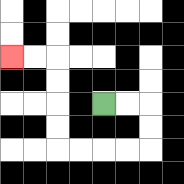{'start': '[4, 4]', 'end': '[0, 2]', 'path_directions': 'R,R,D,D,L,L,L,L,U,U,U,U,L,L', 'path_coordinates': '[[4, 4], [5, 4], [6, 4], [6, 5], [6, 6], [5, 6], [4, 6], [3, 6], [2, 6], [2, 5], [2, 4], [2, 3], [2, 2], [1, 2], [0, 2]]'}